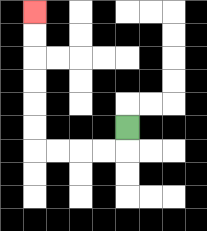{'start': '[5, 5]', 'end': '[1, 0]', 'path_directions': 'D,L,L,L,L,U,U,U,U,U,U', 'path_coordinates': '[[5, 5], [5, 6], [4, 6], [3, 6], [2, 6], [1, 6], [1, 5], [1, 4], [1, 3], [1, 2], [1, 1], [1, 0]]'}